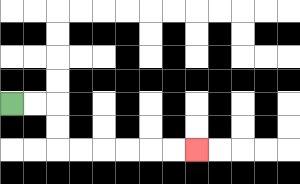{'start': '[0, 4]', 'end': '[8, 6]', 'path_directions': 'R,R,D,D,R,R,R,R,R,R', 'path_coordinates': '[[0, 4], [1, 4], [2, 4], [2, 5], [2, 6], [3, 6], [4, 6], [5, 6], [6, 6], [7, 6], [8, 6]]'}